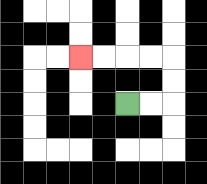{'start': '[5, 4]', 'end': '[3, 2]', 'path_directions': 'R,R,U,U,L,L,L,L', 'path_coordinates': '[[5, 4], [6, 4], [7, 4], [7, 3], [7, 2], [6, 2], [5, 2], [4, 2], [3, 2]]'}